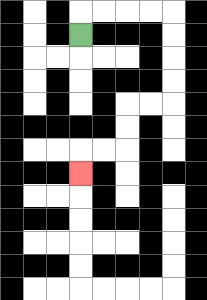{'start': '[3, 1]', 'end': '[3, 7]', 'path_directions': 'U,R,R,R,R,D,D,D,D,L,L,D,D,L,L,D', 'path_coordinates': '[[3, 1], [3, 0], [4, 0], [5, 0], [6, 0], [7, 0], [7, 1], [7, 2], [7, 3], [7, 4], [6, 4], [5, 4], [5, 5], [5, 6], [4, 6], [3, 6], [3, 7]]'}